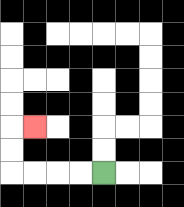{'start': '[4, 7]', 'end': '[1, 5]', 'path_directions': 'L,L,L,L,U,U,R', 'path_coordinates': '[[4, 7], [3, 7], [2, 7], [1, 7], [0, 7], [0, 6], [0, 5], [1, 5]]'}